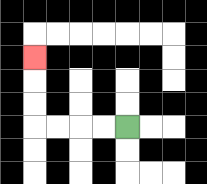{'start': '[5, 5]', 'end': '[1, 2]', 'path_directions': 'L,L,L,L,U,U,U', 'path_coordinates': '[[5, 5], [4, 5], [3, 5], [2, 5], [1, 5], [1, 4], [1, 3], [1, 2]]'}